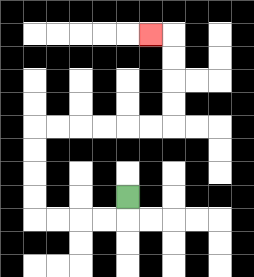{'start': '[5, 8]', 'end': '[6, 1]', 'path_directions': 'D,L,L,L,L,U,U,U,U,R,R,R,R,R,R,U,U,U,U,L', 'path_coordinates': '[[5, 8], [5, 9], [4, 9], [3, 9], [2, 9], [1, 9], [1, 8], [1, 7], [1, 6], [1, 5], [2, 5], [3, 5], [4, 5], [5, 5], [6, 5], [7, 5], [7, 4], [7, 3], [7, 2], [7, 1], [6, 1]]'}